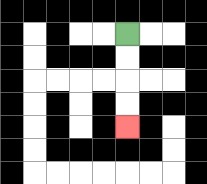{'start': '[5, 1]', 'end': '[5, 5]', 'path_directions': 'D,D,D,D', 'path_coordinates': '[[5, 1], [5, 2], [5, 3], [5, 4], [5, 5]]'}